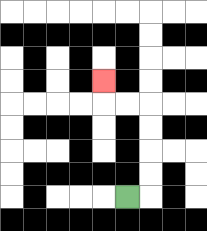{'start': '[5, 8]', 'end': '[4, 3]', 'path_directions': 'R,U,U,U,U,L,L,U', 'path_coordinates': '[[5, 8], [6, 8], [6, 7], [6, 6], [6, 5], [6, 4], [5, 4], [4, 4], [4, 3]]'}